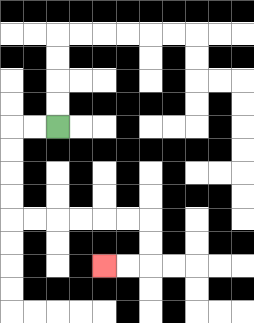{'start': '[2, 5]', 'end': '[4, 11]', 'path_directions': 'L,L,D,D,D,D,R,R,R,R,R,R,D,D,L,L', 'path_coordinates': '[[2, 5], [1, 5], [0, 5], [0, 6], [0, 7], [0, 8], [0, 9], [1, 9], [2, 9], [3, 9], [4, 9], [5, 9], [6, 9], [6, 10], [6, 11], [5, 11], [4, 11]]'}